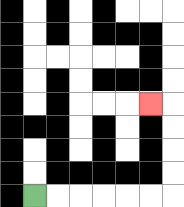{'start': '[1, 8]', 'end': '[6, 4]', 'path_directions': 'R,R,R,R,R,R,U,U,U,U,L', 'path_coordinates': '[[1, 8], [2, 8], [3, 8], [4, 8], [5, 8], [6, 8], [7, 8], [7, 7], [7, 6], [7, 5], [7, 4], [6, 4]]'}